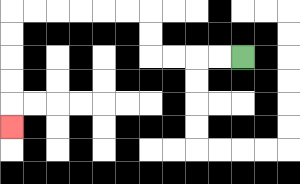{'start': '[10, 2]', 'end': '[0, 5]', 'path_directions': 'L,L,L,L,U,U,L,L,L,L,L,L,D,D,D,D,D', 'path_coordinates': '[[10, 2], [9, 2], [8, 2], [7, 2], [6, 2], [6, 1], [6, 0], [5, 0], [4, 0], [3, 0], [2, 0], [1, 0], [0, 0], [0, 1], [0, 2], [0, 3], [0, 4], [0, 5]]'}